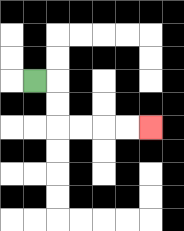{'start': '[1, 3]', 'end': '[6, 5]', 'path_directions': 'R,D,D,R,R,R,R', 'path_coordinates': '[[1, 3], [2, 3], [2, 4], [2, 5], [3, 5], [4, 5], [5, 5], [6, 5]]'}